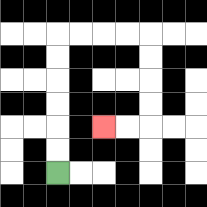{'start': '[2, 7]', 'end': '[4, 5]', 'path_directions': 'U,U,U,U,U,U,R,R,R,R,D,D,D,D,L,L', 'path_coordinates': '[[2, 7], [2, 6], [2, 5], [2, 4], [2, 3], [2, 2], [2, 1], [3, 1], [4, 1], [5, 1], [6, 1], [6, 2], [6, 3], [6, 4], [6, 5], [5, 5], [4, 5]]'}